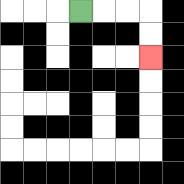{'start': '[3, 0]', 'end': '[6, 2]', 'path_directions': 'R,R,R,D,D', 'path_coordinates': '[[3, 0], [4, 0], [5, 0], [6, 0], [6, 1], [6, 2]]'}